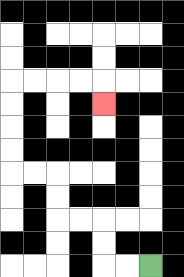{'start': '[6, 11]', 'end': '[4, 4]', 'path_directions': 'L,L,U,U,L,L,U,U,L,L,U,U,U,U,R,R,R,R,D', 'path_coordinates': '[[6, 11], [5, 11], [4, 11], [4, 10], [4, 9], [3, 9], [2, 9], [2, 8], [2, 7], [1, 7], [0, 7], [0, 6], [0, 5], [0, 4], [0, 3], [1, 3], [2, 3], [3, 3], [4, 3], [4, 4]]'}